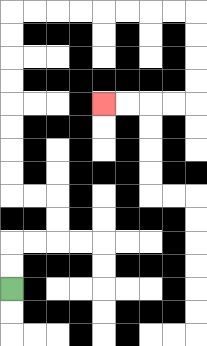{'start': '[0, 12]', 'end': '[4, 4]', 'path_directions': 'U,U,R,R,U,U,L,L,U,U,U,U,U,U,U,U,R,R,R,R,R,R,R,R,D,D,D,D,L,L,L,L', 'path_coordinates': '[[0, 12], [0, 11], [0, 10], [1, 10], [2, 10], [2, 9], [2, 8], [1, 8], [0, 8], [0, 7], [0, 6], [0, 5], [0, 4], [0, 3], [0, 2], [0, 1], [0, 0], [1, 0], [2, 0], [3, 0], [4, 0], [5, 0], [6, 0], [7, 0], [8, 0], [8, 1], [8, 2], [8, 3], [8, 4], [7, 4], [6, 4], [5, 4], [4, 4]]'}